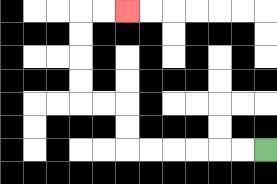{'start': '[11, 6]', 'end': '[5, 0]', 'path_directions': 'L,L,L,L,L,L,U,U,L,L,U,U,U,U,R,R', 'path_coordinates': '[[11, 6], [10, 6], [9, 6], [8, 6], [7, 6], [6, 6], [5, 6], [5, 5], [5, 4], [4, 4], [3, 4], [3, 3], [3, 2], [3, 1], [3, 0], [4, 0], [5, 0]]'}